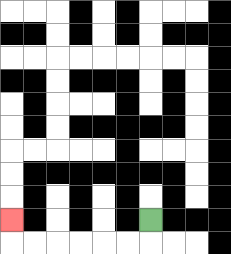{'start': '[6, 9]', 'end': '[0, 9]', 'path_directions': 'D,L,L,L,L,L,L,U', 'path_coordinates': '[[6, 9], [6, 10], [5, 10], [4, 10], [3, 10], [2, 10], [1, 10], [0, 10], [0, 9]]'}